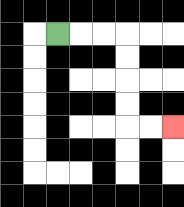{'start': '[2, 1]', 'end': '[7, 5]', 'path_directions': 'R,R,R,D,D,D,D,R,R', 'path_coordinates': '[[2, 1], [3, 1], [4, 1], [5, 1], [5, 2], [5, 3], [5, 4], [5, 5], [6, 5], [7, 5]]'}